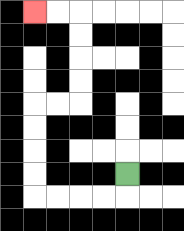{'start': '[5, 7]', 'end': '[1, 0]', 'path_directions': 'D,L,L,L,L,U,U,U,U,R,R,U,U,U,U,L,L', 'path_coordinates': '[[5, 7], [5, 8], [4, 8], [3, 8], [2, 8], [1, 8], [1, 7], [1, 6], [1, 5], [1, 4], [2, 4], [3, 4], [3, 3], [3, 2], [3, 1], [3, 0], [2, 0], [1, 0]]'}